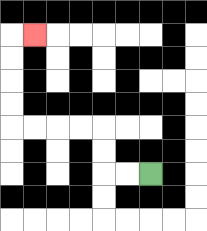{'start': '[6, 7]', 'end': '[1, 1]', 'path_directions': 'L,L,U,U,L,L,L,L,U,U,U,U,R', 'path_coordinates': '[[6, 7], [5, 7], [4, 7], [4, 6], [4, 5], [3, 5], [2, 5], [1, 5], [0, 5], [0, 4], [0, 3], [0, 2], [0, 1], [1, 1]]'}